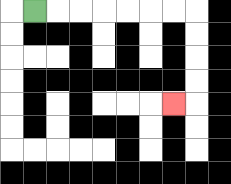{'start': '[1, 0]', 'end': '[7, 4]', 'path_directions': 'R,R,R,R,R,R,R,D,D,D,D,L', 'path_coordinates': '[[1, 0], [2, 0], [3, 0], [4, 0], [5, 0], [6, 0], [7, 0], [8, 0], [8, 1], [8, 2], [8, 3], [8, 4], [7, 4]]'}